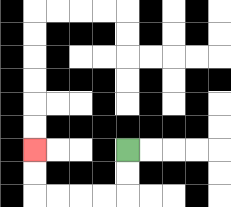{'start': '[5, 6]', 'end': '[1, 6]', 'path_directions': 'D,D,L,L,L,L,U,U', 'path_coordinates': '[[5, 6], [5, 7], [5, 8], [4, 8], [3, 8], [2, 8], [1, 8], [1, 7], [1, 6]]'}